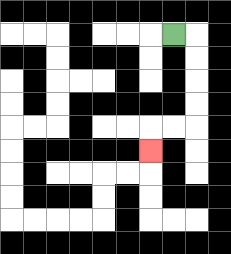{'start': '[7, 1]', 'end': '[6, 6]', 'path_directions': 'R,D,D,D,D,L,L,D', 'path_coordinates': '[[7, 1], [8, 1], [8, 2], [8, 3], [8, 4], [8, 5], [7, 5], [6, 5], [6, 6]]'}